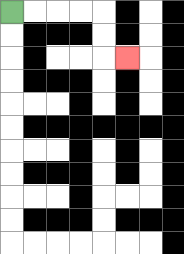{'start': '[0, 0]', 'end': '[5, 2]', 'path_directions': 'R,R,R,R,D,D,R', 'path_coordinates': '[[0, 0], [1, 0], [2, 0], [3, 0], [4, 0], [4, 1], [4, 2], [5, 2]]'}